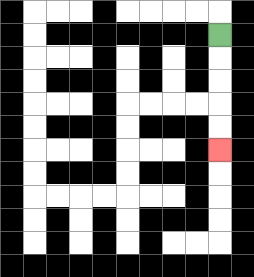{'start': '[9, 1]', 'end': '[9, 6]', 'path_directions': 'D,D,D,D,D', 'path_coordinates': '[[9, 1], [9, 2], [9, 3], [9, 4], [9, 5], [9, 6]]'}